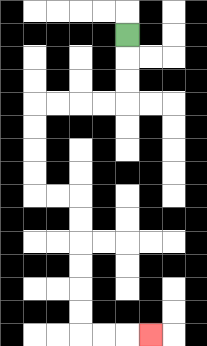{'start': '[5, 1]', 'end': '[6, 14]', 'path_directions': 'D,D,D,L,L,L,L,D,D,D,D,R,R,D,D,D,D,D,D,R,R,R', 'path_coordinates': '[[5, 1], [5, 2], [5, 3], [5, 4], [4, 4], [3, 4], [2, 4], [1, 4], [1, 5], [1, 6], [1, 7], [1, 8], [2, 8], [3, 8], [3, 9], [3, 10], [3, 11], [3, 12], [3, 13], [3, 14], [4, 14], [5, 14], [6, 14]]'}